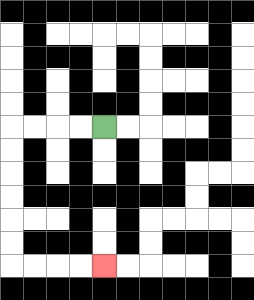{'start': '[4, 5]', 'end': '[4, 11]', 'path_directions': 'L,L,L,L,D,D,D,D,D,D,R,R,R,R', 'path_coordinates': '[[4, 5], [3, 5], [2, 5], [1, 5], [0, 5], [0, 6], [0, 7], [0, 8], [0, 9], [0, 10], [0, 11], [1, 11], [2, 11], [3, 11], [4, 11]]'}